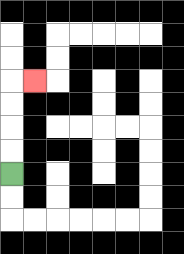{'start': '[0, 7]', 'end': '[1, 3]', 'path_directions': 'U,U,U,U,R', 'path_coordinates': '[[0, 7], [0, 6], [0, 5], [0, 4], [0, 3], [1, 3]]'}